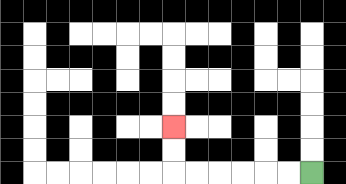{'start': '[13, 7]', 'end': '[7, 5]', 'path_directions': 'L,L,L,L,L,L,U,U', 'path_coordinates': '[[13, 7], [12, 7], [11, 7], [10, 7], [9, 7], [8, 7], [7, 7], [7, 6], [7, 5]]'}